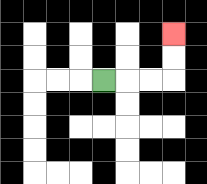{'start': '[4, 3]', 'end': '[7, 1]', 'path_directions': 'R,R,R,U,U', 'path_coordinates': '[[4, 3], [5, 3], [6, 3], [7, 3], [7, 2], [7, 1]]'}